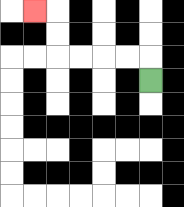{'start': '[6, 3]', 'end': '[1, 0]', 'path_directions': 'U,L,L,L,L,U,U,L', 'path_coordinates': '[[6, 3], [6, 2], [5, 2], [4, 2], [3, 2], [2, 2], [2, 1], [2, 0], [1, 0]]'}